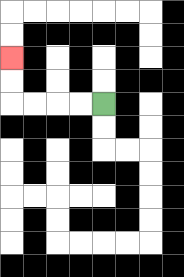{'start': '[4, 4]', 'end': '[0, 2]', 'path_directions': 'L,L,L,L,U,U', 'path_coordinates': '[[4, 4], [3, 4], [2, 4], [1, 4], [0, 4], [0, 3], [0, 2]]'}